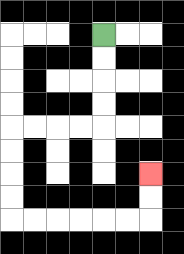{'start': '[4, 1]', 'end': '[6, 7]', 'path_directions': 'D,D,D,D,L,L,L,L,D,D,D,D,R,R,R,R,R,R,U,U', 'path_coordinates': '[[4, 1], [4, 2], [4, 3], [4, 4], [4, 5], [3, 5], [2, 5], [1, 5], [0, 5], [0, 6], [0, 7], [0, 8], [0, 9], [1, 9], [2, 9], [3, 9], [4, 9], [5, 9], [6, 9], [6, 8], [6, 7]]'}